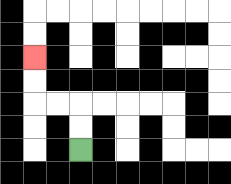{'start': '[3, 6]', 'end': '[1, 2]', 'path_directions': 'U,U,L,L,U,U', 'path_coordinates': '[[3, 6], [3, 5], [3, 4], [2, 4], [1, 4], [1, 3], [1, 2]]'}